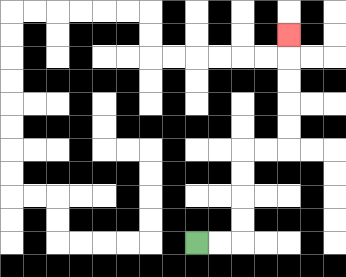{'start': '[8, 10]', 'end': '[12, 1]', 'path_directions': 'R,R,U,U,U,U,R,R,U,U,U,U,U', 'path_coordinates': '[[8, 10], [9, 10], [10, 10], [10, 9], [10, 8], [10, 7], [10, 6], [11, 6], [12, 6], [12, 5], [12, 4], [12, 3], [12, 2], [12, 1]]'}